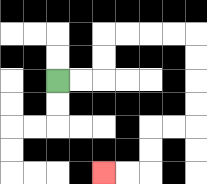{'start': '[2, 3]', 'end': '[4, 7]', 'path_directions': 'R,R,U,U,R,R,R,R,D,D,D,D,L,L,D,D,L,L', 'path_coordinates': '[[2, 3], [3, 3], [4, 3], [4, 2], [4, 1], [5, 1], [6, 1], [7, 1], [8, 1], [8, 2], [8, 3], [8, 4], [8, 5], [7, 5], [6, 5], [6, 6], [6, 7], [5, 7], [4, 7]]'}